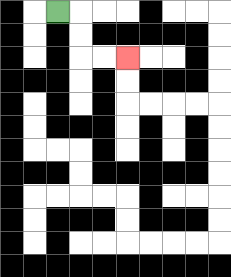{'start': '[2, 0]', 'end': '[5, 2]', 'path_directions': 'R,D,D,R,R', 'path_coordinates': '[[2, 0], [3, 0], [3, 1], [3, 2], [4, 2], [5, 2]]'}